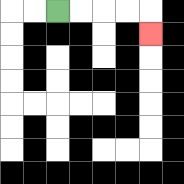{'start': '[2, 0]', 'end': '[6, 1]', 'path_directions': 'R,R,R,R,D', 'path_coordinates': '[[2, 0], [3, 0], [4, 0], [5, 0], [6, 0], [6, 1]]'}